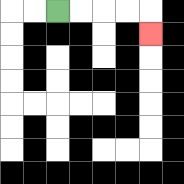{'start': '[2, 0]', 'end': '[6, 1]', 'path_directions': 'R,R,R,R,D', 'path_coordinates': '[[2, 0], [3, 0], [4, 0], [5, 0], [6, 0], [6, 1]]'}